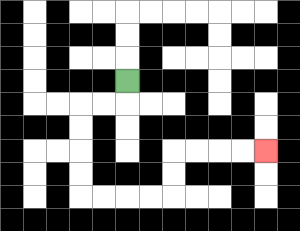{'start': '[5, 3]', 'end': '[11, 6]', 'path_directions': 'D,L,L,D,D,D,D,R,R,R,R,U,U,R,R,R,R', 'path_coordinates': '[[5, 3], [5, 4], [4, 4], [3, 4], [3, 5], [3, 6], [3, 7], [3, 8], [4, 8], [5, 8], [6, 8], [7, 8], [7, 7], [7, 6], [8, 6], [9, 6], [10, 6], [11, 6]]'}